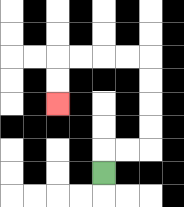{'start': '[4, 7]', 'end': '[2, 4]', 'path_directions': 'U,R,R,U,U,U,U,L,L,L,L,D,D', 'path_coordinates': '[[4, 7], [4, 6], [5, 6], [6, 6], [6, 5], [6, 4], [6, 3], [6, 2], [5, 2], [4, 2], [3, 2], [2, 2], [2, 3], [2, 4]]'}